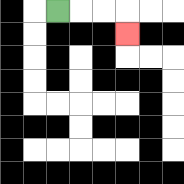{'start': '[2, 0]', 'end': '[5, 1]', 'path_directions': 'R,R,R,D', 'path_coordinates': '[[2, 0], [3, 0], [4, 0], [5, 0], [5, 1]]'}